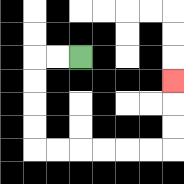{'start': '[3, 2]', 'end': '[7, 3]', 'path_directions': 'L,L,D,D,D,D,R,R,R,R,R,R,U,U,U', 'path_coordinates': '[[3, 2], [2, 2], [1, 2], [1, 3], [1, 4], [1, 5], [1, 6], [2, 6], [3, 6], [4, 6], [5, 6], [6, 6], [7, 6], [7, 5], [7, 4], [7, 3]]'}